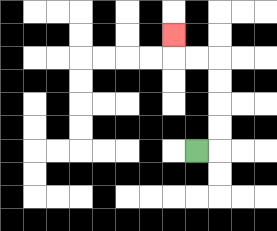{'start': '[8, 6]', 'end': '[7, 1]', 'path_directions': 'R,U,U,U,U,L,L,U', 'path_coordinates': '[[8, 6], [9, 6], [9, 5], [9, 4], [9, 3], [9, 2], [8, 2], [7, 2], [7, 1]]'}